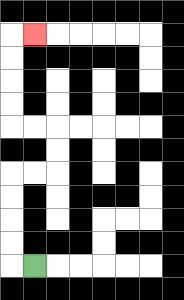{'start': '[1, 11]', 'end': '[1, 1]', 'path_directions': 'L,U,U,U,U,R,R,U,U,L,L,U,U,U,U,R', 'path_coordinates': '[[1, 11], [0, 11], [0, 10], [0, 9], [0, 8], [0, 7], [1, 7], [2, 7], [2, 6], [2, 5], [1, 5], [0, 5], [0, 4], [0, 3], [0, 2], [0, 1], [1, 1]]'}